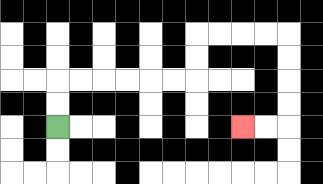{'start': '[2, 5]', 'end': '[10, 5]', 'path_directions': 'U,U,R,R,R,R,R,R,U,U,R,R,R,R,D,D,D,D,L,L', 'path_coordinates': '[[2, 5], [2, 4], [2, 3], [3, 3], [4, 3], [5, 3], [6, 3], [7, 3], [8, 3], [8, 2], [8, 1], [9, 1], [10, 1], [11, 1], [12, 1], [12, 2], [12, 3], [12, 4], [12, 5], [11, 5], [10, 5]]'}